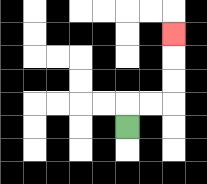{'start': '[5, 5]', 'end': '[7, 1]', 'path_directions': 'U,R,R,U,U,U', 'path_coordinates': '[[5, 5], [5, 4], [6, 4], [7, 4], [7, 3], [7, 2], [7, 1]]'}